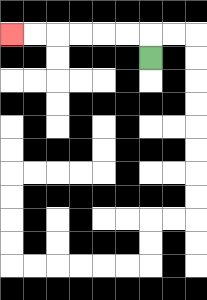{'start': '[6, 2]', 'end': '[0, 1]', 'path_directions': 'U,L,L,L,L,L,L', 'path_coordinates': '[[6, 2], [6, 1], [5, 1], [4, 1], [3, 1], [2, 1], [1, 1], [0, 1]]'}